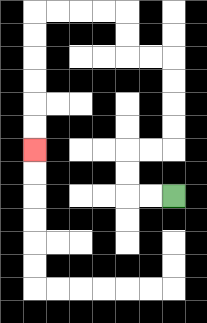{'start': '[7, 8]', 'end': '[1, 6]', 'path_directions': 'L,L,U,U,R,R,U,U,U,U,L,L,U,U,L,L,L,L,D,D,D,D,D,D', 'path_coordinates': '[[7, 8], [6, 8], [5, 8], [5, 7], [5, 6], [6, 6], [7, 6], [7, 5], [7, 4], [7, 3], [7, 2], [6, 2], [5, 2], [5, 1], [5, 0], [4, 0], [3, 0], [2, 0], [1, 0], [1, 1], [1, 2], [1, 3], [1, 4], [1, 5], [1, 6]]'}